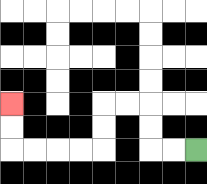{'start': '[8, 6]', 'end': '[0, 4]', 'path_directions': 'L,L,U,U,L,L,D,D,L,L,L,L,U,U', 'path_coordinates': '[[8, 6], [7, 6], [6, 6], [6, 5], [6, 4], [5, 4], [4, 4], [4, 5], [4, 6], [3, 6], [2, 6], [1, 6], [0, 6], [0, 5], [0, 4]]'}